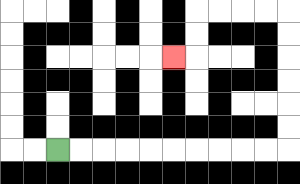{'start': '[2, 6]', 'end': '[7, 2]', 'path_directions': 'R,R,R,R,R,R,R,R,R,R,U,U,U,U,U,U,L,L,L,L,D,D,L', 'path_coordinates': '[[2, 6], [3, 6], [4, 6], [5, 6], [6, 6], [7, 6], [8, 6], [9, 6], [10, 6], [11, 6], [12, 6], [12, 5], [12, 4], [12, 3], [12, 2], [12, 1], [12, 0], [11, 0], [10, 0], [9, 0], [8, 0], [8, 1], [8, 2], [7, 2]]'}